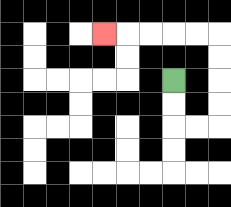{'start': '[7, 3]', 'end': '[4, 1]', 'path_directions': 'D,D,R,R,U,U,U,U,L,L,L,L,L', 'path_coordinates': '[[7, 3], [7, 4], [7, 5], [8, 5], [9, 5], [9, 4], [9, 3], [9, 2], [9, 1], [8, 1], [7, 1], [6, 1], [5, 1], [4, 1]]'}